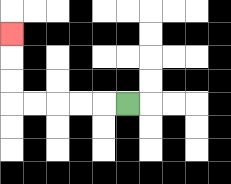{'start': '[5, 4]', 'end': '[0, 1]', 'path_directions': 'L,L,L,L,L,U,U,U', 'path_coordinates': '[[5, 4], [4, 4], [3, 4], [2, 4], [1, 4], [0, 4], [0, 3], [0, 2], [0, 1]]'}